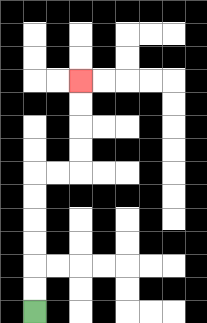{'start': '[1, 13]', 'end': '[3, 3]', 'path_directions': 'U,U,U,U,U,U,R,R,U,U,U,U', 'path_coordinates': '[[1, 13], [1, 12], [1, 11], [1, 10], [1, 9], [1, 8], [1, 7], [2, 7], [3, 7], [3, 6], [3, 5], [3, 4], [3, 3]]'}